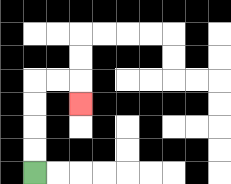{'start': '[1, 7]', 'end': '[3, 4]', 'path_directions': 'U,U,U,U,R,R,D', 'path_coordinates': '[[1, 7], [1, 6], [1, 5], [1, 4], [1, 3], [2, 3], [3, 3], [3, 4]]'}